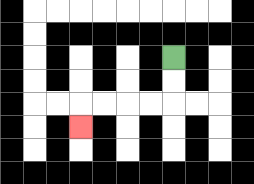{'start': '[7, 2]', 'end': '[3, 5]', 'path_directions': 'D,D,L,L,L,L,D', 'path_coordinates': '[[7, 2], [7, 3], [7, 4], [6, 4], [5, 4], [4, 4], [3, 4], [3, 5]]'}